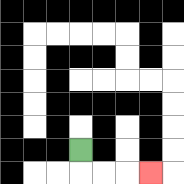{'start': '[3, 6]', 'end': '[6, 7]', 'path_directions': 'D,R,R,R', 'path_coordinates': '[[3, 6], [3, 7], [4, 7], [5, 7], [6, 7]]'}